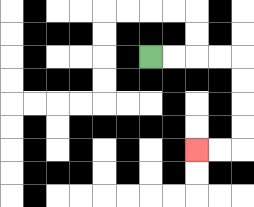{'start': '[6, 2]', 'end': '[8, 6]', 'path_directions': 'R,R,R,R,D,D,D,D,L,L', 'path_coordinates': '[[6, 2], [7, 2], [8, 2], [9, 2], [10, 2], [10, 3], [10, 4], [10, 5], [10, 6], [9, 6], [8, 6]]'}